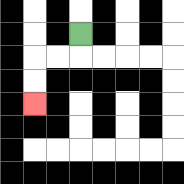{'start': '[3, 1]', 'end': '[1, 4]', 'path_directions': 'D,L,L,D,D', 'path_coordinates': '[[3, 1], [3, 2], [2, 2], [1, 2], [1, 3], [1, 4]]'}